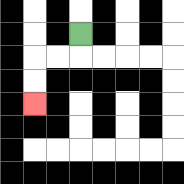{'start': '[3, 1]', 'end': '[1, 4]', 'path_directions': 'D,L,L,D,D', 'path_coordinates': '[[3, 1], [3, 2], [2, 2], [1, 2], [1, 3], [1, 4]]'}